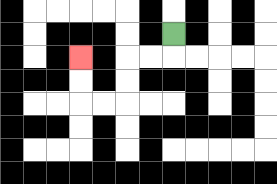{'start': '[7, 1]', 'end': '[3, 2]', 'path_directions': 'D,L,L,D,D,L,L,U,U', 'path_coordinates': '[[7, 1], [7, 2], [6, 2], [5, 2], [5, 3], [5, 4], [4, 4], [3, 4], [3, 3], [3, 2]]'}